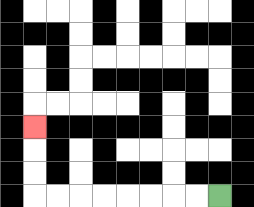{'start': '[9, 8]', 'end': '[1, 5]', 'path_directions': 'L,L,L,L,L,L,L,L,U,U,U', 'path_coordinates': '[[9, 8], [8, 8], [7, 8], [6, 8], [5, 8], [4, 8], [3, 8], [2, 8], [1, 8], [1, 7], [1, 6], [1, 5]]'}